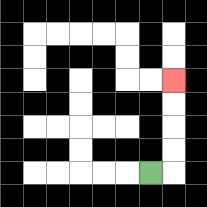{'start': '[6, 7]', 'end': '[7, 3]', 'path_directions': 'R,U,U,U,U', 'path_coordinates': '[[6, 7], [7, 7], [7, 6], [7, 5], [7, 4], [7, 3]]'}